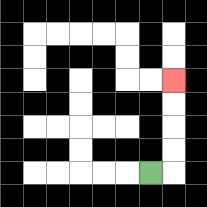{'start': '[6, 7]', 'end': '[7, 3]', 'path_directions': 'R,U,U,U,U', 'path_coordinates': '[[6, 7], [7, 7], [7, 6], [7, 5], [7, 4], [7, 3]]'}